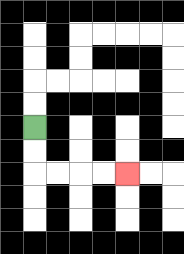{'start': '[1, 5]', 'end': '[5, 7]', 'path_directions': 'D,D,R,R,R,R', 'path_coordinates': '[[1, 5], [1, 6], [1, 7], [2, 7], [3, 7], [4, 7], [5, 7]]'}